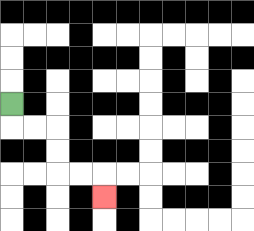{'start': '[0, 4]', 'end': '[4, 8]', 'path_directions': 'D,R,R,D,D,R,R,D', 'path_coordinates': '[[0, 4], [0, 5], [1, 5], [2, 5], [2, 6], [2, 7], [3, 7], [4, 7], [4, 8]]'}